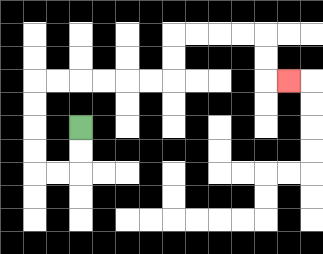{'start': '[3, 5]', 'end': '[12, 3]', 'path_directions': 'D,D,L,L,U,U,U,U,R,R,R,R,R,R,U,U,R,R,R,R,D,D,R', 'path_coordinates': '[[3, 5], [3, 6], [3, 7], [2, 7], [1, 7], [1, 6], [1, 5], [1, 4], [1, 3], [2, 3], [3, 3], [4, 3], [5, 3], [6, 3], [7, 3], [7, 2], [7, 1], [8, 1], [9, 1], [10, 1], [11, 1], [11, 2], [11, 3], [12, 3]]'}